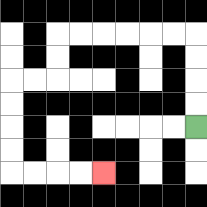{'start': '[8, 5]', 'end': '[4, 7]', 'path_directions': 'U,U,U,U,L,L,L,L,L,L,D,D,L,L,D,D,D,D,R,R,R,R', 'path_coordinates': '[[8, 5], [8, 4], [8, 3], [8, 2], [8, 1], [7, 1], [6, 1], [5, 1], [4, 1], [3, 1], [2, 1], [2, 2], [2, 3], [1, 3], [0, 3], [0, 4], [0, 5], [0, 6], [0, 7], [1, 7], [2, 7], [3, 7], [4, 7]]'}